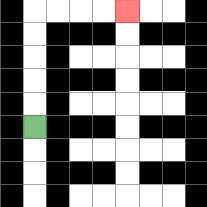{'start': '[1, 5]', 'end': '[5, 0]', 'path_directions': 'U,U,U,U,U,R,R,R,R', 'path_coordinates': '[[1, 5], [1, 4], [1, 3], [1, 2], [1, 1], [1, 0], [2, 0], [3, 0], [4, 0], [5, 0]]'}